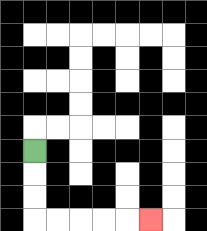{'start': '[1, 6]', 'end': '[6, 9]', 'path_directions': 'D,D,D,R,R,R,R,R', 'path_coordinates': '[[1, 6], [1, 7], [1, 8], [1, 9], [2, 9], [3, 9], [4, 9], [5, 9], [6, 9]]'}